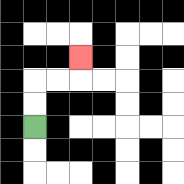{'start': '[1, 5]', 'end': '[3, 2]', 'path_directions': 'U,U,R,R,U', 'path_coordinates': '[[1, 5], [1, 4], [1, 3], [2, 3], [3, 3], [3, 2]]'}